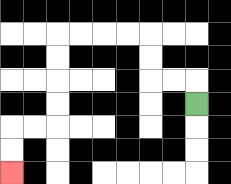{'start': '[8, 4]', 'end': '[0, 7]', 'path_directions': 'U,L,L,U,U,L,L,L,L,D,D,D,D,L,L,D,D', 'path_coordinates': '[[8, 4], [8, 3], [7, 3], [6, 3], [6, 2], [6, 1], [5, 1], [4, 1], [3, 1], [2, 1], [2, 2], [2, 3], [2, 4], [2, 5], [1, 5], [0, 5], [0, 6], [0, 7]]'}